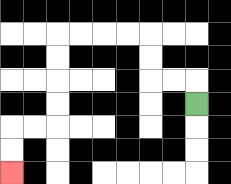{'start': '[8, 4]', 'end': '[0, 7]', 'path_directions': 'U,L,L,U,U,L,L,L,L,D,D,D,D,L,L,D,D', 'path_coordinates': '[[8, 4], [8, 3], [7, 3], [6, 3], [6, 2], [6, 1], [5, 1], [4, 1], [3, 1], [2, 1], [2, 2], [2, 3], [2, 4], [2, 5], [1, 5], [0, 5], [0, 6], [0, 7]]'}